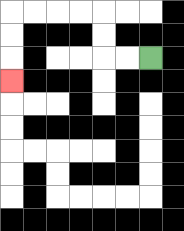{'start': '[6, 2]', 'end': '[0, 3]', 'path_directions': 'L,L,U,U,L,L,L,L,D,D,D', 'path_coordinates': '[[6, 2], [5, 2], [4, 2], [4, 1], [4, 0], [3, 0], [2, 0], [1, 0], [0, 0], [0, 1], [0, 2], [0, 3]]'}